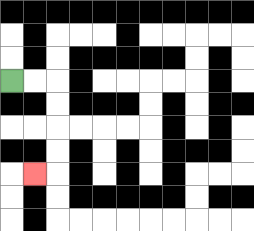{'start': '[0, 3]', 'end': '[1, 7]', 'path_directions': 'R,R,D,D,D,D,L', 'path_coordinates': '[[0, 3], [1, 3], [2, 3], [2, 4], [2, 5], [2, 6], [2, 7], [1, 7]]'}